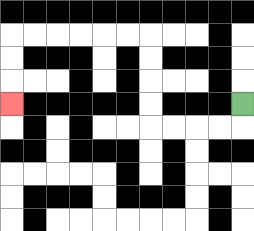{'start': '[10, 4]', 'end': '[0, 4]', 'path_directions': 'D,L,L,L,L,U,U,U,U,L,L,L,L,L,L,D,D,D', 'path_coordinates': '[[10, 4], [10, 5], [9, 5], [8, 5], [7, 5], [6, 5], [6, 4], [6, 3], [6, 2], [6, 1], [5, 1], [4, 1], [3, 1], [2, 1], [1, 1], [0, 1], [0, 2], [0, 3], [0, 4]]'}